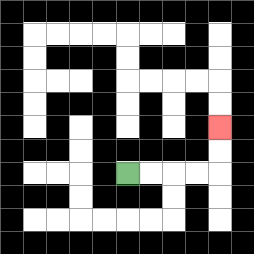{'start': '[5, 7]', 'end': '[9, 5]', 'path_directions': 'R,R,R,R,U,U', 'path_coordinates': '[[5, 7], [6, 7], [7, 7], [8, 7], [9, 7], [9, 6], [9, 5]]'}